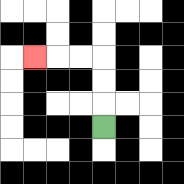{'start': '[4, 5]', 'end': '[1, 2]', 'path_directions': 'U,U,U,L,L,L', 'path_coordinates': '[[4, 5], [4, 4], [4, 3], [4, 2], [3, 2], [2, 2], [1, 2]]'}